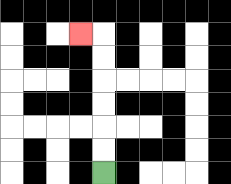{'start': '[4, 7]', 'end': '[3, 1]', 'path_directions': 'U,U,U,U,U,U,L', 'path_coordinates': '[[4, 7], [4, 6], [4, 5], [4, 4], [4, 3], [4, 2], [4, 1], [3, 1]]'}